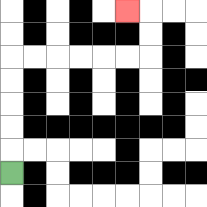{'start': '[0, 7]', 'end': '[5, 0]', 'path_directions': 'U,U,U,U,U,R,R,R,R,R,R,U,U,L', 'path_coordinates': '[[0, 7], [0, 6], [0, 5], [0, 4], [0, 3], [0, 2], [1, 2], [2, 2], [3, 2], [4, 2], [5, 2], [6, 2], [6, 1], [6, 0], [5, 0]]'}